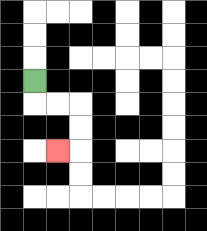{'start': '[1, 3]', 'end': '[2, 6]', 'path_directions': 'D,R,R,D,D,L', 'path_coordinates': '[[1, 3], [1, 4], [2, 4], [3, 4], [3, 5], [3, 6], [2, 6]]'}